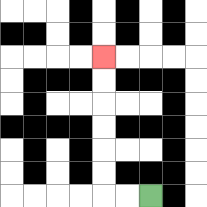{'start': '[6, 8]', 'end': '[4, 2]', 'path_directions': 'L,L,U,U,U,U,U,U', 'path_coordinates': '[[6, 8], [5, 8], [4, 8], [4, 7], [4, 6], [4, 5], [4, 4], [4, 3], [4, 2]]'}